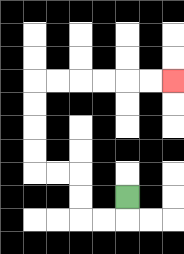{'start': '[5, 8]', 'end': '[7, 3]', 'path_directions': 'D,L,L,U,U,L,L,U,U,U,U,R,R,R,R,R,R', 'path_coordinates': '[[5, 8], [5, 9], [4, 9], [3, 9], [3, 8], [3, 7], [2, 7], [1, 7], [1, 6], [1, 5], [1, 4], [1, 3], [2, 3], [3, 3], [4, 3], [5, 3], [6, 3], [7, 3]]'}